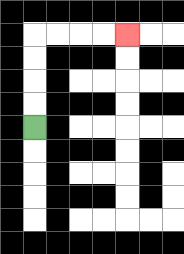{'start': '[1, 5]', 'end': '[5, 1]', 'path_directions': 'U,U,U,U,R,R,R,R', 'path_coordinates': '[[1, 5], [1, 4], [1, 3], [1, 2], [1, 1], [2, 1], [3, 1], [4, 1], [5, 1]]'}